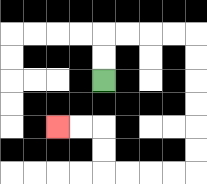{'start': '[4, 3]', 'end': '[2, 5]', 'path_directions': 'U,U,R,R,R,R,D,D,D,D,D,D,L,L,L,L,U,U,L,L', 'path_coordinates': '[[4, 3], [4, 2], [4, 1], [5, 1], [6, 1], [7, 1], [8, 1], [8, 2], [8, 3], [8, 4], [8, 5], [8, 6], [8, 7], [7, 7], [6, 7], [5, 7], [4, 7], [4, 6], [4, 5], [3, 5], [2, 5]]'}